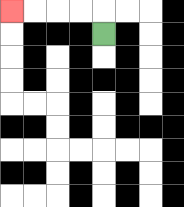{'start': '[4, 1]', 'end': '[0, 0]', 'path_directions': 'U,L,L,L,L', 'path_coordinates': '[[4, 1], [4, 0], [3, 0], [2, 0], [1, 0], [0, 0]]'}